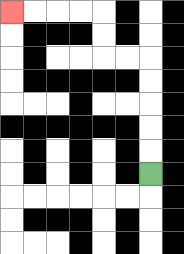{'start': '[6, 7]', 'end': '[0, 0]', 'path_directions': 'U,U,U,U,U,L,L,U,U,L,L,L,L', 'path_coordinates': '[[6, 7], [6, 6], [6, 5], [6, 4], [6, 3], [6, 2], [5, 2], [4, 2], [4, 1], [4, 0], [3, 0], [2, 0], [1, 0], [0, 0]]'}